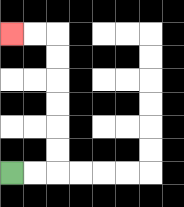{'start': '[0, 7]', 'end': '[0, 1]', 'path_directions': 'R,R,U,U,U,U,U,U,L,L', 'path_coordinates': '[[0, 7], [1, 7], [2, 7], [2, 6], [2, 5], [2, 4], [2, 3], [2, 2], [2, 1], [1, 1], [0, 1]]'}